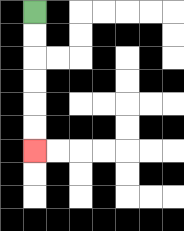{'start': '[1, 0]', 'end': '[1, 6]', 'path_directions': 'D,D,D,D,D,D', 'path_coordinates': '[[1, 0], [1, 1], [1, 2], [1, 3], [1, 4], [1, 5], [1, 6]]'}